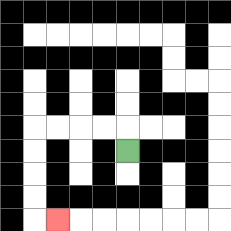{'start': '[5, 6]', 'end': '[2, 9]', 'path_directions': 'U,L,L,L,L,D,D,D,D,R', 'path_coordinates': '[[5, 6], [5, 5], [4, 5], [3, 5], [2, 5], [1, 5], [1, 6], [1, 7], [1, 8], [1, 9], [2, 9]]'}